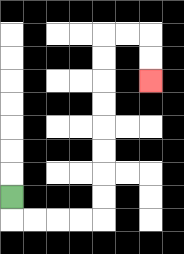{'start': '[0, 8]', 'end': '[6, 3]', 'path_directions': 'D,R,R,R,R,U,U,U,U,U,U,U,U,R,R,D,D', 'path_coordinates': '[[0, 8], [0, 9], [1, 9], [2, 9], [3, 9], [4, 9], [4, 8], [4, 7], [4, 6], [4, 5], [4, 4], [4, 3], [4, 2], [4, 1], [5, 1], [6, 1], [6, 2], [6, 3]]'}